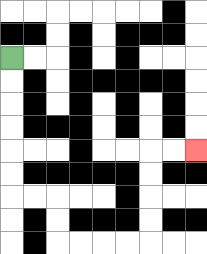{'start': '[0, 2]', 'end': '[8, 6]', 'path_directions': 'D,D,D,D,D,D,R,R,D,D,R,R,R,R,U,U,U,U,R,R', 'path_coordinates': '[[0, 2], [0, 3], [0, 4], [0, 5], [0, 6], [0, 7], [0, 8], [1, 8], [2, 8], [2, 9], [2, 10], [3, 10], [4, 10], [5, 10], [6, 10], [6, 9], [6, 8], [6, 7], [6, 6], [7, 6], [8, 6]]'}